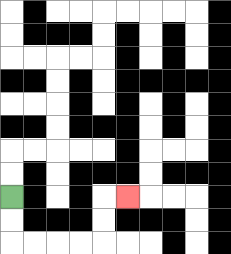{'start': '[0, 8]', 'end': '[5, 8]', 'path_directions': 'D,D,R,R,R,R,U,U,R', 'path_coordinates': '[[0, 8], [0, 9], [0, 10], [1, 10], [2, 10], [3, 10], [4, 10], [4, 9], [4, 8], [5, 8]]'}